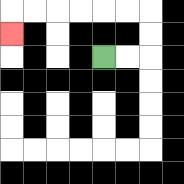{'start': '[4, 2]', 'end': '[0, 1]', 'path_directions': 'R,R,U,U,L,L,L,L,L,L,D', 'path_coordinates': '[[4, 2], [5, 2], [6, 2], [6, 1], [6, 0], [5, 0], [4, 0], [3, 0], [2, 0], [1, 0], [0, 0], [0, 1]]'}